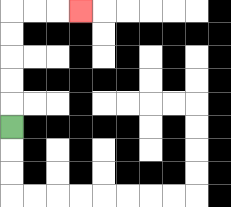{'start': '[0, 5]', 'end': '[3, 0]', 'path_directions': 'U,U,U,U,U,R,R,R', 'path_coordinates': '[[0, 5], [0, 4], [0, 3], [0, 2], [0, 1], [0, 0], [1, 0], [2, 0], [3, 0]]'}